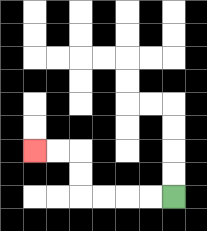{'start': '[7, 8]', 'end': '[1, 6]', 'path_directions': 'L,L,L,L,U,U,L,L', 'path_coordinates': '[[7, 8], [6, 8], [5, 8], [4, 8], [3, 8], [3, 7], [3, 6], [2, 6], [1, 6]]'}